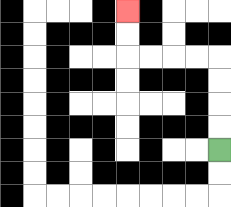{'start': '[9, 6]', 'end': '[5, 0]', 'path_directions': 'U,U,U,U,L,L,L,L,U,U', 'path_coordinates': '[[9, 6], [9, 5], [9, 4], [9, 3], [9, 2], [8, 2], [7, 2], [6, 2], [5, 2], [5, 1], [5, 0]]'}